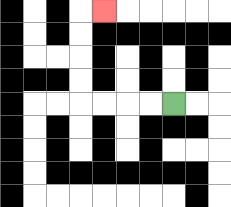{'start': '[7, 4]', 'end': '[4, 0]', 'path_directions': 'L,L,L,L,U,U,U,U,R', 'path_coordinates': '[[7, 4], [6, 4], [5, 4], [4, 4], [3, 4], [3, 3], [3, 2], [3, 1], [3, 0], [4, 0]]'}